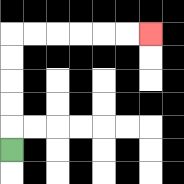{'start': '[0, 6]', 'end': '[6, 1]', 'path_directions': 'U,U,U,U,U,R,R,R,R,R,R', 'path_coordinates': '[[0, 6], [0, 5], [0, 4], [0, 3], [0, 2], [0, 1], [1, 1], [2, 1], [3, 1], [4, 1], [5, 1], [6, 1]]'}